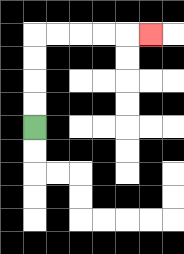{'start': '[1, 5]', 'end': '[6, 1]', 'path_directions': 'U,U,U,U,R,R,R,R,R', 'path_coordinates': '[[1, 5], [1, 4], [1, 3], [1, 2], [1, 1], [2, 1], [3, 1], [4, 1], [5, 1], [6, 1]]'}